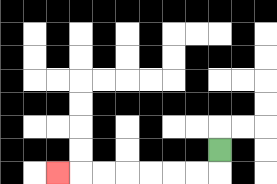{'start': '[9, 6]', 'end': '[2, 7]', 'path_directions': 'D,L,L,L,L,L,L,L', 'path_coordinates': '[[9, 6], [9, 7], [8, 7], [7, 7], [6, 7], [5, 7], [4, 7], [3, 7], [2, 7]]'}